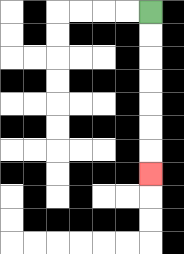{'start': '[6, 0]', 'end': '[6, 7]', 'path_directions': 'D,D,D,D,D,D,D', 'path_coordinates': '[[6, 0], [6, 1], [6, 2], [6, 3], [6, 4], [6, 5], [6, 6], [6, 7]]'}